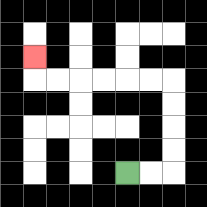{'start': '[5, 7]', 'end': '[1, 2]', 'path_directions': 'R,R,U,U,U,U,L,L,L,L,L,L,U', 'path_coordinates': '[[5, 7], [6, 7], [7, 7], [7, 6], [7, 5], [7, 4], [7, 3], [6, 3], [5, 3], [4, 3], [3, 3], [2, 3], [1, 3], [1, 2]]'}